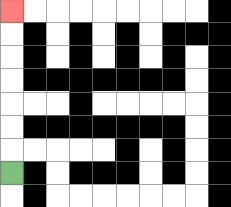{'start': '[0, 7]', 'end': '[0, 0]', 'path_directions': 'U,U,U,U,U,U,U', 'path_coordinates': '[[0, 7], [0, 6], [0, 5], [0, 4], [0, 3], [0, 2], [0, 1], [0, 0]]'}